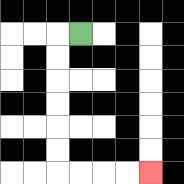{'start': '[3, 1]', 'end': '[6, 7]', 'path_directions': 'L,D,D,D,D,D,D,R,R,R,R', 'path_coordinates': '[[3, 1], [2, 1], [2, 2], [2, 3], [2, 4], [2, 5], [2, 6], [2, 7], [3, 7], [4, 7], [5, 7], [6, 7]]'}